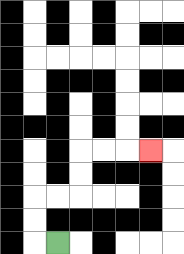{'start': '[2, 10]', 'end': '[6, 6]', 'path_directions': 'L,U,U,R,R,U,U,R,R,R', 'path_coordinates': '[[2, 10], [1, 10], [1, 9], [1, 8], [2, 8], [3, 8], [3, 7], [3, 6], [4, 6], [5, 6], [6, 6]]'}